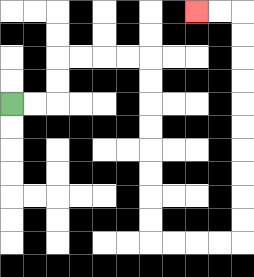{'start': '[0, 4]', 'end': '[8, 0]', 'path_directions': 'R,R,U,U,R,R,R,R,D,D,D,D,D,D,D,D,R,R,R,R,U,U,U,U,U,U,U,U,U,U,L,L', 'path_coordinates': '[[0, 4], [1, 4], [2, 4], [2, 3], [2, 2], [3, 2], [4, 2], [5, 2], [6, 2], [6, 3], [6, 4], [6, 5], [6, 6], [6, 7], [6, 8], [6, 9], [6, 10], [7, 10], [8, 10], [9, 10], [10, 10], [10, 9], [10, 8], [10, 7], [10, 6], [10, 5], [10, 4], [10, 3], [10, 2], [10, 1], [10, 0], [9, 0], [8, 0]]'}